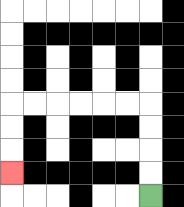{'start': '[6, 8]', 'end': '[0, 7]', 'path_directions': 'U,U,U,U,L,L,L,L,L,L,D,D,D', 'path_coordinates': '[[6, 8], [6, 7], [6, 6], [6, 5], [6, 4], [5, 4], [4, 4], [3, 4], [2, 4], [1, 4], [0, 4], [0, 5], [0, 6], [0, 7]]'}